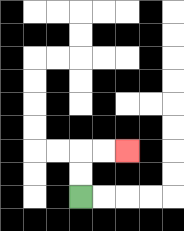{'start': '[3, 8]', 'end': '[5, 6]', 'path_directions': 'U,U,R,R', 'path_coordinates': '[[3, 8], [3, 7], [3, 6], [4, 6], [5, 6]]'}